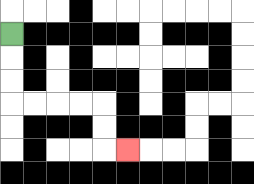{'start': '[0, 1]', 'end': '[5, 6]', 'path_directions': 'D,D,D,R,R,R,R,D,D,R', 'path_coordinates': '[[0, 1], [0, 2], [0, 3], [0, 4], [1, 4], [2, 4], [3, 4], [4, 4], [4, 5], [4, 6], [5, 6]]'}